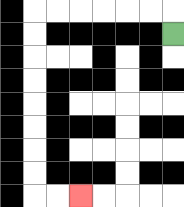{'start': '[7, 1]', 'end': '[3, 8]', 'path_directions': 'U,L,L,L,L,L,L,D,D,D,D,D,D,D,D,R,R', 'path_coordinates': '[[7, 1], [7, 0], [6, 0], [5, 0], [4, 0], [3, 0], [2, 0], [1, 0], [1, 1], [1, 2], [1, 3], [1, 4], [1, 5], [1, 6], [1, 7], [1, 8], [2, 8], [3, 8]]'}